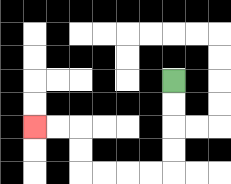{'start': '[7, 3]', 'end': '[1, 5]', 'path_directions': 'D,D,D,D,L,L,L,L,U,U,L,L', 'path_coordinates': '[[7, 3], [7, 4], [7, 5], [7, 6], [7, 7], [6, 7], [5, 7], [4, 7], [3, 7], [3, 6], [3, 5], [2, 5], [1, 5]]'}